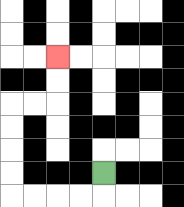{'start': '[4, 7]', 'end': '[2, 2]', 'path_directions': 'D,L,L,L,L,U,U,U,U,R,R,U,U', 'path_coordinates': '[[4, 7], [4, 8], [3, 8], [2, 8], [1, 8], [0, 8], [0, 7], [0, 6], [0, 5], [0, 4], [1, 4], [2, 4], [2, 3], [2, 2]]'}